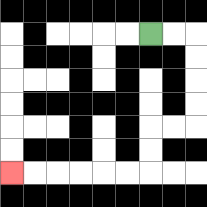{'start': '[6, 1]', 'end': '[0, 7]', 'path_directions': 'R,R,D,D,D,D,L,L,D,D,L,L,L,L,L,L', 'path_coordinates': '[[6, 1], [7, 1], [8, 1], [8, 2], [8, 3], [8, 4], [8, 5], [7, 5], [6, 5], [6, 6], [6, 7], [5, 7], [4, 7], [3, 7], [2, 7], [1, 7], [0, 7]]'}